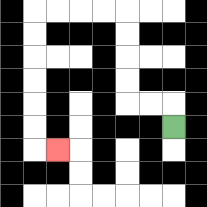{'start': '[7, 5]', 'end': '[2, 6]', 'path_directions': 'U,L,L,U,U,U,U,L,L,L,L,D,D,D,D,D,D,R', 'path_coordinates': '[[7, 5], [7, 4], [6, 4], [5, 4], [5, 3], [5, 2], [5, 1], [5, 0], [4, 0], [3, 0], [2, 0], [1, 0], [1, 1], [1, 2], [1, 3], [1, 4], [1, 5], [1, 6], [2, 6]]'}